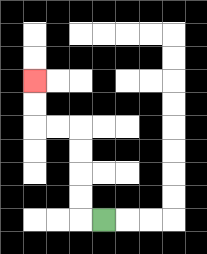{'start': '[4, 9]', 'end': '[1, 3]', 'path_directions': 'L,U,U,U,U,L,L,U,U', 'path_coordinates': '[[4, 9], [3, 9], [3, 8], [3, 7], [3, 6], [3, 5], [2, 5], [1, 5], [1, 4], [1, 3]]'}